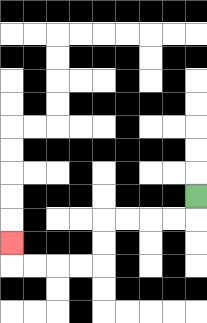{'start': '[8, 8]', 'end': '[0, 10]', 'path_directions': 'D,L,L,L,L,D,D,L,L,L,L,U', 'path_coordinates': '[[8, 8], [8, 9], [7, 9], [6, 9], [5, 9], [4, 9], [4, 10], [4, 11], [3, 11], [2, 11], [1, 11], [0, 11], [0, 10]]'}